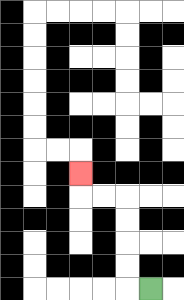{'start': '[6, 12]', 'end': '[3, 7]', 'path_directions': 'L,U,U,U,U,L,L,U', 'path_coordinates': '[[6, 12], [5, 12], [5, 11], [5, 10], [5, 9], [5, 8], [4, 8], [3, 8], [3, 7]]'}